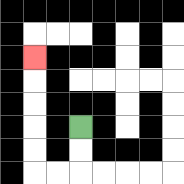{'start': '[3, 5]', 'end': '[1, 2]', 'path_directions': 'D,D,L,L,U,U,U,U,U', 'path_coordinates': '[[3, 5], [3, 6], [3, 7], [2, 7], [1, 7], [1, 6], [1, 5], [1, 4], [1, 3], [1, 2]]'}